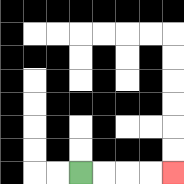{'start': '[3, 7]', 'end': '[7, 7]', 'path_directions': 'R,R,R,R', 'path_coordinates': '[[3, 7], [4, 7], [5, 7], [6, 7], [7, 7]]'}